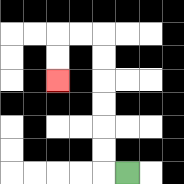{'start': '[5, 7]', 'end': '[2, 3]', 'path_directions': 'L,U,U,U,U,U,U,L,L,D,D', 'path_coordinates': '[[5, 7], [4, 7], [4, 6], [4, 5], [4, 4], [4, 3], [4, 2], [4, 1], [3, 1], [2, 1], [2, 2], [2, 3]]'}